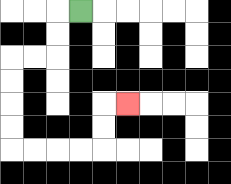{'start': '[3, 0]', 'end': '[5, 4]', 'path_directions': 'L,D,D,L,L,D,D,D,D,R,R,R,R,U,U,R', 'path_coordinates': '[[3, 0], [2, 0], [2, 1], [2, 2], [1, 2], [0, 2], [0, 3], [0, 4], [0, 5], [0, 6], [1, 6], [2, 6], [3, 6], [4, 6], [4, 5], [4, 4], [5, 4]]'}